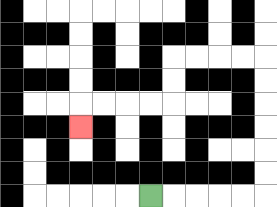{'start': '[6, 8]', 'end': '[3, 5]', 'path_directions': 'R,R,R,R,R,U,U,U,U,U,U,L,L,L,L,D,D,L,L,L,L,D', 'path_coordinates': '[[6, 8], [7, 8], [8, 8], [9, 8], [10, 8], [11, 8], [11, 7], [11, 6], [11, 5], [11, 4], [11, 3], [11, 2], [10, 2], [9, 2], [8, 2], [7, 2], [7, 3], [7, 4], [6, 4], [5, 4], [4, 4], [3, 4], [3, 5]]'}